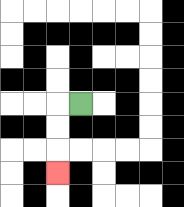{'start': '[3, 4]', 'end': '[2, 7]', 'path_directions': 'L,D,D,D', 'path_coordinates': '[[3, 4], [2, 4], [2, 5], [2, 6], [2, 7]]'}